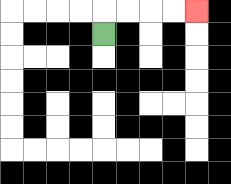{'start': '[4, 1]', 'end': '[8, 0]', 'path_directions': 'U,R,R,R,R', 'path_coordinates': '[[4, 1], [4, 0], [5, 0], [6, 0], [7, 0], [8, 0]]'}